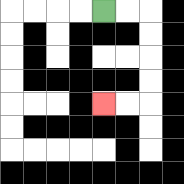{'start': '[4, 0]', 'end': '[4, 4]', 'path_directions': 'R,R,D,D,D,D,L,L', 'path_coordinates': '[[4, 0], [5, 0], [6, 0], [6, 1], [6, 2], [6, 3], [6, 4], [5, 4], [4, 4]]'}